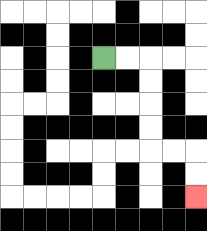{'start': '[4, 2]', 'end': '[8, 8]', 'path_directions': 'R,R,D,D,D,D,R,R,D,D', 'path_coordinates': '[[4, 2], [5, 2], [6, 2], [6, 3], [6, 4], [6, 5], [6, 6], [7, 6], [8, 6], [8, 7], [8, 8]]'}